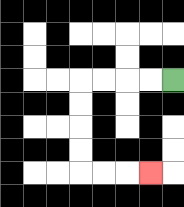{'start': '[7, 3]', 'end': '[6, 7]', 'path_directions': 'L,L,L,L,D,D,D,D,R,R,R', 'path_coordinates': '[[7, 3], [6, 3], [5, 3], [4, 3], [3, 3], [3, 4], [3, 5], [3, 6], [3, 7], [4, 7], [5, 7], [6, 7]]'}